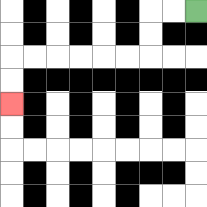{'start': '[8, 0]', 'end': '[0, 4]', 'path_directions': 'L,L,D,D,L,L,L,L,L,L,D,D', 'path_coordinates': '[[8, 0], [7, 0], [6, 0], [6, 1], [6, 2], [5, 2], [4, 2], [3, 2], [2, 2], [1, 2], [0, 2], [0, 3], [0, 4]]'}